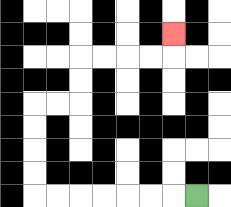{'start': '[8, 8]', 'end': '[7, 1]', 'path_directions': 'L,L,L,L,L,L,L,U,U,U,U,R,R,U,U,R,R,R,R,U', 'path_coordinates': '[[8, 8], [7, 8], [6, 8], [5, 8], [4, 8], [3, 8], [2, 8], [1, 8], [1, 7], [1, 6], [1, 5], [1, 4], [2, 4], [3, 4], [3, 3], [3, 2], [4, 2], [5, 2], [6, 2], [7, 2], [7, 1]]'}